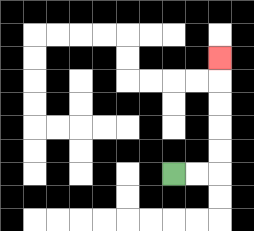{'start': '[7, 7]', 'end': '[9, 2]', 'path_directions': 'R,R,U,U,U,U,U', 'path_coordinates': '[[7, 7], [8, 7], [9, 7], [9, 6], [9, 5], [9, 4], [9, 3], [9, 2]]'}